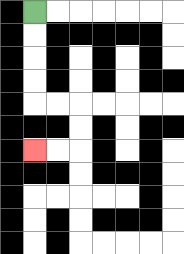{'start': '[1, 0]', 'end': '[1, 6]', 'path_directions': 'D,D,D,D,R,R,D,D,L,L', 'path_coordinates': '[[1, 0], [1, 1], [1, 2], [1, 3], [1, 4], [2, 4], [3, 4], [3, 5], [3, 6], [2, 6], [1, 6]]'}